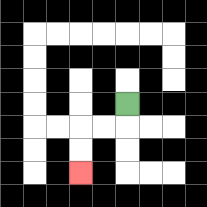{'start': '[5, 4]', 'end': '[3, 7]', 'path_directions': 'D,L,L,D,D', 'path_coordinates': '[[5, 4], [5, 5], [4, 5], [3, 5], [3, 6], [3, 7]]'}